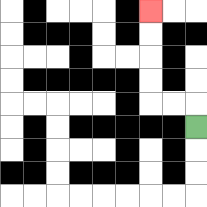{'start': '[8, 5]', 'end': '[6, 0]', 'path_directions': 'U,L,L,U,U,U,U', 'path_coordinates': '[[8, 5], [8, 4], [7, 4], [6, 4], [6, 3], [6, 2], [6, 1], [6, 0]]'}